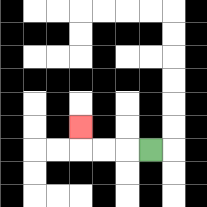{'start': '[6, 6]', 'end': '[3, 5]', 'path_directions': 'L,L,L,U', 'path_coordinates': '[[6, 6], [5, 6], [4, 6], [3, 6], [3, 5]]'}